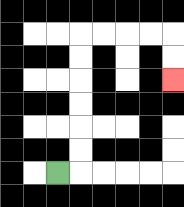{'start': '[2, 7]', 'end': '[7, 3]', 'path_directions': 'R,U,U,U,U,U,U,R,R,R,R,D,D', 'path_coordinates': '[[2, 7], [3, 7], [3, 6], [3, 5], [3, 4], [3, 3], [3, 2], [3, 1], [4, 1], [5, 1], [6, 1], [7, 1], [7, 2], [7, 3]]'}